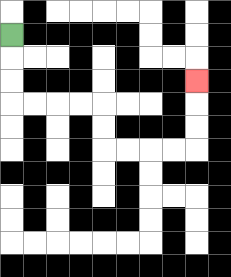{'start': '[0, 1]', 'end': '[8, 3]', 'path_directions': 'D,D,D,R,R,R,R,D,D,R,R,R,R,U,U,U', 'path_coordinates': '[[0, 1], [0, 2], [0, 3], [0, 4], [1, 4], [2, 4], [3, 4], [4, 4], [4, 5], [4, 6], [5, 6], [6, 6], [7, 6], [8, 6], [8, 5], [8, 4], [8, 3]]'}